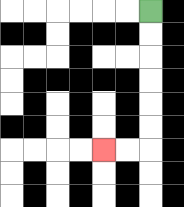{'start': '[6, 0]', 'end': '[4, 6]', 'path_directions': 'D,D,D,D,D,D,L,L', 'path_coordinates': '[[6, 0], [6, 1], [6, 2], [6, 3], [6, 4], [6, 5], [6, 6], [5, 6], [4, 6]]'}